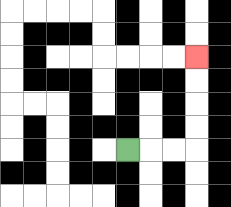{'start': '[5, 6]', 'end': '[8, 2]', 'path_directions': 'R,R,R,U,U,U,U', 'path_coordinates': '[[5, 6], [6, 6], [7, 6], [8, 6], [8, 5], [8, 4], [8, 3], [8, 2]]'}